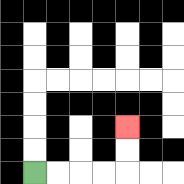{'start': '[1, 7]', 'end': '[5, 5]', 'path_directions': 'R,R,R,R,U,U', 'path_coordinates': '[[1, 7], [2, 7], [3, 7], [4, 7], [5, 7], [5, 6], [5, 5]]'}